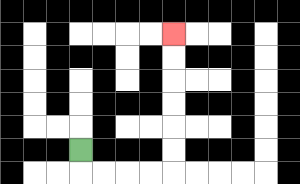{'start': '[3, 6]', 'end': '[7, 1]', 'path_directions': 'D,R,R,R,R,U,U,U,U,U,U', 'path_coordinates': '[[3, 6], [3, 7], [4, 7], [5, 7], [6, 7], [7, 7], [7, 6], [7, 5], [7, 4], [7, 3], [7, 2], [7, 1]]'}